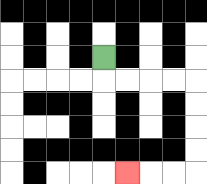{'start': '[4, 2]', 'end': '[5, 7]', 'path_directions': 'D,R,R,R,R,D,D,D,D,L,L,L', 'path_coordinates': '[[4, 2], [4, 3], [5, 3], [6, 3], [7, 3], [8, 3], [8, 4], [8, 5], [8, 6], [8, 7], [7, 7], [6, 7], [5, 7]]'}